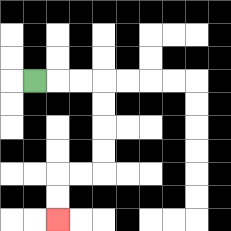{'start': '[1, 3]', 'end': '[2, 9]', 'path_directions': 'R,R,R,D,D,D,D,L,L,D,D', 'path_coordinates': '[[1, 3], [2, 3], [3, 3], [4, 3], [4, 4], [4, 5], [4, 6], [4, 7], [3, 7], [2, 7], [2, 8], [2, 9]]'}